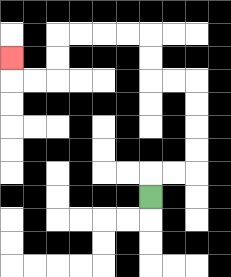{'start': '[6, 8]', 'end': '[0, 2]', 'path_directions': 'U,R,R,U,U,U,U,L,L,U,U,L,L,L,L,D,D,L,L,U', 'path_coordinates': '[[6, 8], [6, 7], [7, 7], [8, 7], [8, 6], [8, 5], [8, 4], [8, 3], [7, 3], [6, 3], [6, 2], [6, 1], [5, 1], [4, 1], [3, 1], [2, 1], [2, 2], [2, 3], [1, 3], [0, 3], [0, 2]]'}